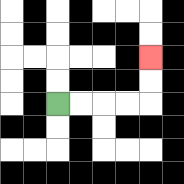{'start': '[2, 4]', 'end': '[6, 2]', 'path_directions': 'R,R,R,R,U,U', 'path_coordinates': '[[2, 4], [3, 4], [4, 4], [5, 4], [6, 4], [6, 3], [6, 2]]'}